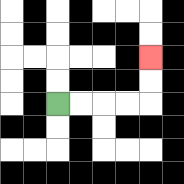{'start': '[2, 4]', 'end': '[6, 2]', 'path_directions': 'R,R,R,R,U,U', 'path_coordinates': '[[2, 4], [3, 4], [4, 4], [5, 4], [6, 4], [6, 3], [6, 2]]'}